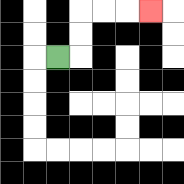{'start': '[2, 2]', 'end': '[6, 0]', 'path_directions': 'R,U,U,R,R,R', 'path_coordinates': '[[2, 2], [3, 2], [3, 1], [3, 0], [4, 0], [5, 0], [6, 0]]'}